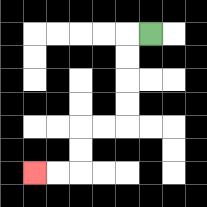{'start': '[6, 1]', 'end': '[1, 7]', 'path_directions': 'L,D,D,D,D,L,L,D,D,L,L', 'path_coordinates': '[[6, 1], [5, 1], [5, 2], [5, 3], [5, 4], [5, 5], [4, 5], [3, 5], [3, 6], [3, 7], [2, 7], [1, 7]]'}